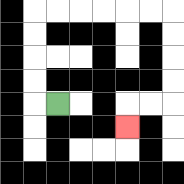{'start': '[2, 4]', 'end': '[5, 5]', 'path_directions': 'L,U,U,U,U,R,R,R,R,R,R,D,D,D,D,L,L,D', 'path_coordinates': '[[2, 4], [1, 4], [1, 3], [1, 2], [1, 1], [1, 0], [2, 0], [3, 0], [4, 0], [5, 0], [6, 0], [7, 0], [7, 1], [7, 2], [7, 3], [7, 4], [6, 4], [5, 4], [5, 5]]'}